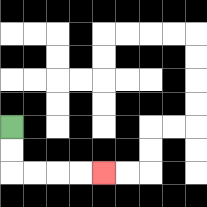{'start': '[0, 5]', 'end': '[4, 7]', 'path_directions': 'D,D,R,R,R,R', 'path_coordinates': '[[0, 5], [0, 6], [0, 7], [1, 7], [2, 7], [3, 7], [4, 7]]'}